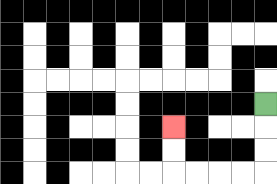{'start': '[11, 4]', 'end': '[7, 5]', 'path_directions': 'D,D,D,L,L,L,L,U,U', 'path_coordinates': '[[11, 4], [11, 5], [11, 6], [11, 7], [10, 7], [9, 7], [8, 7], [7, 7], [7, 6], [7, 5]]'}